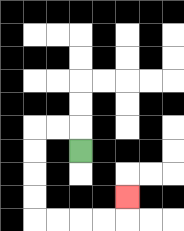{'start': '[3, 6]', 'end': '[5, 8]', 'path_directions': 'U,L,L,D,D,D,D,R,R,R,R,U', 'path_coordinates': '[[3, 6], [3, 5], [2, 5], [1, 5], [1, 6], [1, 7], [1, 8], [1, 9], [2, 9], [3, 9], [4, 9], [5, 9], [5, 8]]'}